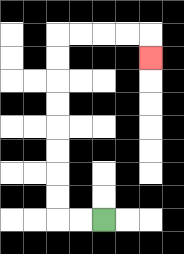{'start': '[4, 9]', 'end': '[6, 2]', 'path_directions': 'L,L,U,U,U,U,U,U,U,U,R,R,R,R,D', 'path_coordinates': '[[4, 9], [3, 9], [2, 9], [2, 8], [2, 7], [2, 6], [2, 5], [2, 4], [2, 3], [2, 2], [2, 1], [3, 1], [4, 1], [5, 1], [6, 1], [6, 2]]'}